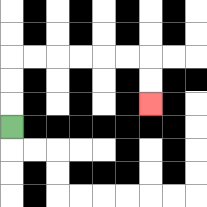{'start': '[0, 5]', 'end': '[6, 4]', 'path_directions': 'U,U,U,R,R,R,R,R,R,D,D', 'path_coordinates': '[[0, 5], [0, 4], [0, 3], [0, 2], [1, 2], [2, 2], [3, 2], [4, 2], [5, 2], [6, 2], [6, 3], [6, 4]]'}